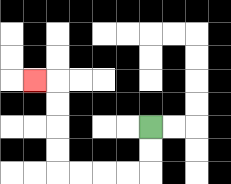{'start': '[6, 5]', 'end': '[1, 3]', 'path_directions': 'D,D,L,L,L,L,U,U,U,U,L', 'path_coordinates': '[[6, 5], [6, 6], [6, 7], [5, 7], [4, 7], [3, 7], [2, 7], [2, 6], [2, 5], [2, 4], [2, 3], [1, 3]]'}